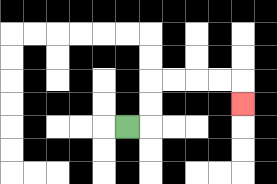{'start': '[5, 5]', 'end': '[10, 4]', 'path_directions': 'R,U,U,R,R,R,R,D', 'path_coordinates': '[[5, 5], [6, 5], [6, 4], [6, 3], [7, 3], [8, 3], [9, 3], [10, 3], [10, 4]]'}